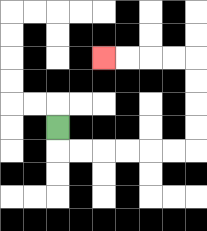{'start': '[2, 5]', 'end': '[4, 2]', 'path_directions': 'D,R,R,R,R,R,R,U,U,U,U,L,L,L,L', 'path_coordinates': '[[2, 5], [2, 6], [3, 6], [4, 6], [5, 6], [6, 6], [7, 6], [8, 6], [8, 5], [8, 4], [8, 3], [8, 2], [7, 2], [6, 2], [5, 2], [4, 2]]'}